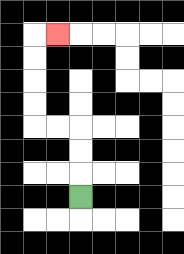{'start': '[3, 8]', 'end': '[2, 1]', 'path_directions': 'U,U,U,L,L,U,U,U,U,R', 'path_coordinates': '[[3, 8], [3, 7], [3, 6], [3, 5], [2, 5], [1, 5], [1, 4], [1, 3], [1, 2], [1, 1], [2, 1]]'}